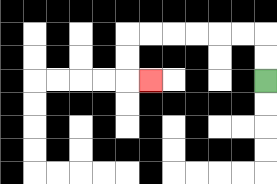{'start': '[11, 3]', 'end': '[6, 3]', 'path_directions': 'U,U,L,L,L,L,L,L,D,D,R', 'path_coordinates': '[[11, 3], [11, 2], [11, 1], [10, 1], [9, 1], [8, 1], [7, 1], [6, 1], [5, 1], [5, 2], [5, 3], [6, 3]]'}